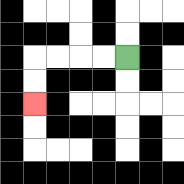{'start': '[5, 2]', 'end': '[1, 4]', 'path_directions': 'L,L,L,L,D,D', 'path_coordinates': '[[5, 2], [4, 2], [3, 2], [2, 2], [1, 2], [1, 3], [1, 4]]'}